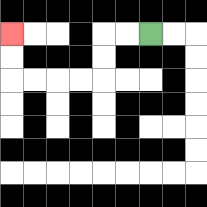{'start': '[6, 1]', 'end': '[0, 1]', 'path_directions': 'L,L,D,D,L,L,L,L,U,U', 'path_coordinates': '[[6, 1], [5, 1], [4, 1], [4, 2], [4, 3], [3, 3], [2, 3], [1, 3], [0, 3], [0, 2], [0, 1]]'}